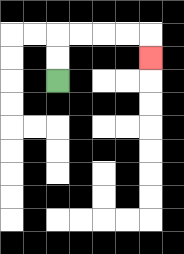{'start': '[2, 3]', 'end': '[6, 2]', 'path_directions': 'U,U,R,R,R,R,D', 'path_coordinates': '[[2, 3], [2, 2], [2, 1], [3, 1], [4, 1], [5, 1], [6, 1], [6, 2]]'}